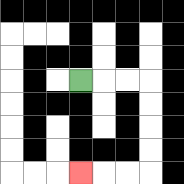{'start': '[3, 3]', 'end': '[3, 7]', 'path_directions': 'R,R,R,D,D,D,D,L,L,L', 'path_coordinates': '[[3, 3], [4, 3], [5, 3], [6, 3], [6, 4], [6, 5], [6, 6], [6, 7], [5, 7], [4, 7], [3, 7]]'}